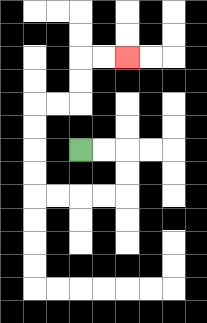{'start': '[3, 6]', 'end': '[5, 2]', 'path_directions': 'R,R,D,D,L,L,L,L,U,U,U,U,R,R,U,U,R,R', 'path_coordinates': '[[3, 6], [4, 6], [5, 6], [5, 7], [5, 8], [4, 8], [3, 8], [2, 8], [1, 8], [1, 7], [1, 6], [1, 5], [1, 4], [2, 4], [3, 4], [3, 3], [3, 2], [4, 2], [5, 2]]'}